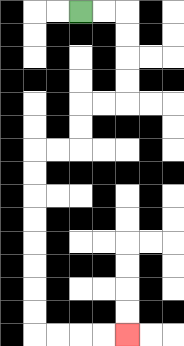{'start': '[3, 0]', 'end': '[5, 14]', 'path_directions': 'R,R,D,D,D,D,L,L,D,D,L,L,D,D,D,D,D,D,D,D,R,R,R,R', 'path_coordinates': '[[3, 0], [4, 0], [5, 0], [5, 1], [5, 2], [5, 3], [5, 4], [4, 4], [3, 4], [3, 5], [3, 6], [2, 6], [1, 6], [1, 7], [1, 8], [1, 9], [1, 10], [1, 11], [1, 12], [1, 13], [1, 14], [2, 14], [3, 14], [4, 14], [5, 14]]'}